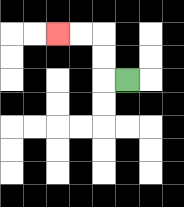{'start': '[5, 3]', 'end': '[2, 1]', 'path_directions': 'L,U,U,L,L', 'path_coordinates': '[[5, 3], [4, 3], [4, 2], [4, 1], [3, 1], [2, 1]]'}